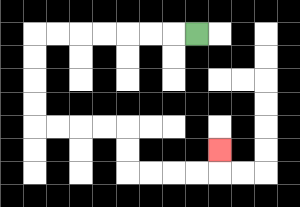{'start': '[8, 1]', 'end': '[9, 6]', 'path_directions': 'L,L,L,L,L,L,L,D,D,D,D,R,R,R,R,D,D,R,R,R,R,U', 'path_coordinates': '[[8, 1], [7, 1], [6, 1], [5, 1], [4, 1], [3, 1], [2, 1], [1, 1], [1, 2], [1, 3], [1, 4], [1, 5], [2, 5], [3, 5], [4, 5], [5, 5], [5, 6], [5, 7], [6, 7], [7, 7], [8, 7], [9, 7], [9, 6]]'}